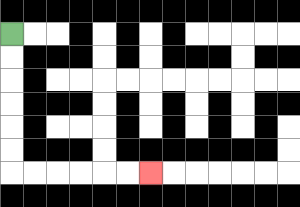{'start': '[0, 1]', 'end': '[6, 7]', 'path_directions': 'D,D,D,D,D,D,R,R,R,R,R,R', 'path_coordinates': '[[0, 1], [0, 2], [0, 3], [0, 4], [0, 5], [0, 6], [0, 7], [1, 7], [2, 7], [3, 7], [4, 7], [5, 7], [6, 7]]'}